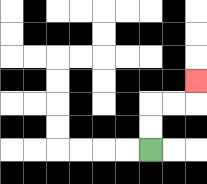{'start': '[6, 6]', 'end': '[8, 3]', 'path_directions': 'U,U,R,R,U', 'path_coordinates': '[[6, 6], [6, 5], [6, 4], [7, 4], [8, 4], [8, 3]]'}